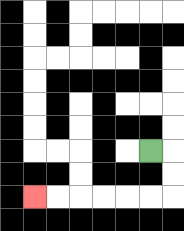{'start': '[6, 6]', 'end': '[1, 8]', 'path_directions': 'R,D,D,L,L,L,L,L,L', 'path_coordinates': '[[6, 6], [7, 6], [7, 7], [7, 8], [6, 8], [5, 8], [4, 8], [3, 8], [2, 8], [1, 8]]'}